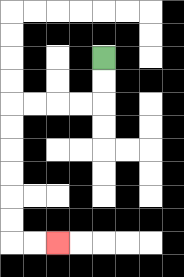{'start': '[4, 2]', 'end': '[2, 10]', 'path_directions': 'D,D,L,L,L,L,D,D,D,D,D,D,R,R', 'path_coordinates': '[[4, 2], [4, 3], [4, 4], [3, 4], [2, 4], [1, 4], [0, 4], [0, 5], [0, 6], [0, 7], [0, 8], [0, 9], [0, 10], [1, 10], [2, 10]]'}